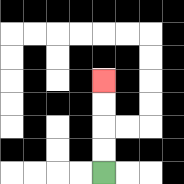{'start': '[4, 7]', 'end': '[4, 3]', 'path_directions': 'U,U,U,U', 'path_coordinates': '[[4, 7], [4, 6], [4, 5], [4, 4], [4, 3]]'}